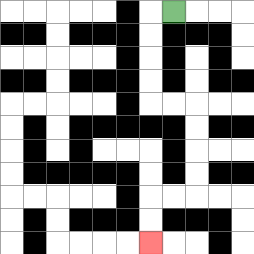{'start': '[7, 0]', 'end': '[6, 10]', 'path_directions': 'L,D,D,D,D,R,R,D,D,D,D,L,L,D,D', 'path_coordinates': '[[7, 0], [6, 0], [6, 1], [6, 2], [6, 3], [6, 4], [7, 4], [8, 4], [8, 5], [8, 6], [8, 7], [8, 8], [7, 8], [6, 8], [6, 9], [6, 10]]'}